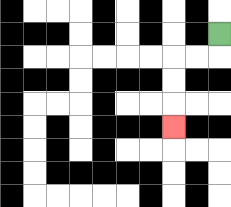{'start': '[9, 1]', 'end': '[7, 5]', 'path_directions': 'D,L,L,D,D,D', 'path_coordinates': '[[9, 1], [9, 2], [8, 2], [7, 2], [7, 3], [7, 4], [7, 5]]'}